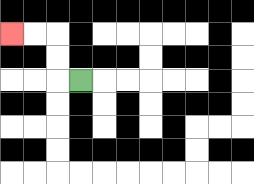{'start': '[3, 3]', 'end': '[0, 1]', 'path_directions': 'L,U,U,L,L', 'path_coordinates': '[[3, 3], [2, 3], [2, 2], [2, 1], [1, 1], [0, 1]]'}